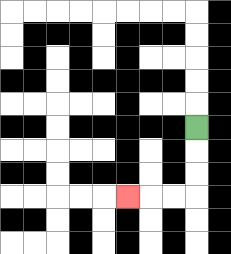{'start': '[8, 5]', 'end': '[5, 8]', 'path_directions': 'D,D,D,L,L,L', 'path_coordinates': '[[8, 5], [8, 6], [8, 7], [8, 8], [7, 8], [6, 8], [5, 8]]'}